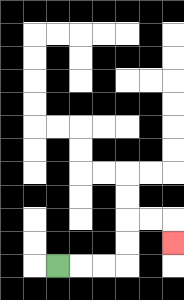{'start': '[2, 11]', 'end': '[7, 10]', 'path_directions': 'R,R,R,U,U,R,R,D', 'path_coordinates': '[[2, 11], [3, 11], [4, 11], [5, 11], [5, 10], [5, 9], [6, 9], [7, 9], [7, 10]]'}